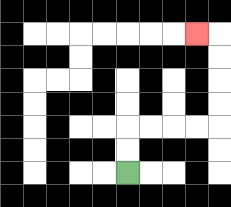{'start': '[5, 7]', 'end': '[8, 1]', 'path_directions': 'U,U,R,R,R,R,U,U,U,U,L', 'path_coordinates': '[[5, 7], [5, 6], [5, 5], [6, 5], [7, 5], [8, 5], [9, 5], [9, 4], [9, 3], [9, 2], [9, 1], [8, 1]]'}